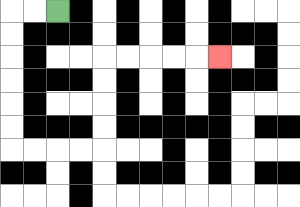{'start': '[2, 0]', 'end': '[9, 2]', 'path_directions': 'L,L,D,D,D,D,D,D,R,R,R,R,U,U,U,U,R,R,R,R,R', 'path_coordinates': '[[2, 0], [1, 0], [0, 0], [0, 1], [0, 2], [0, 3], [0, 4], [0, 5], [0, 6], [1, 6], [2, 6], [3, 6], [4, 6], [4, 5], [4, 4], [4, 3], [4, 2], [5, 2], [6, 2], [7, 2], [8, 2], [9, 2]]'}